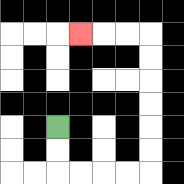{'start': '[2, 5]', 'end': '[3, 1]', 'path_directions': 'D,D,R,R,R,R,U,U,U,U,U,U,L,L,L', 'path_coordinates': '[[2, 5], [2, 6], [2, 7], [3, 7], [4, 7], [5, 7], [6, 7], [6, 6], [6, 5], [6, 4], [6, 3], [6, 2], [6, 1], [5, 1], [4, 1], [3, 1]]'}